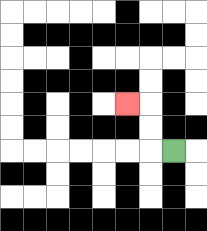{'start': '[7, 6]', 'end': '[5, 4]', 'path_directions': 'L,U,U,L', 'path_coordinates': '[[7, 6], [6, 6], [6, 5], [6, 4], [5, 4]]'}